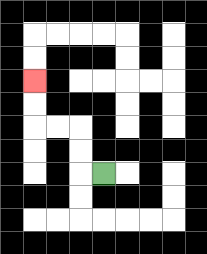{'start': '[4, 7]', 'end': '[1, 3]', 'path_directions': 'L,U,U,L,L,U,U', 'path_coordinates': '[[4, 7], [3, 7], [3, 6], [3, 5], [2, 5], [1, 5], [1, 4], [1, 3]]'}